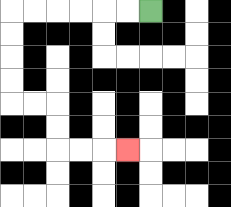{'start': '[6, 0]', 'end': '[5, 6]', 'path_directions': 'L,L,L,L,L,L,D,D,D,D,R,R,D,D,R,R,R', 'path_coordinates': '[[6, 0], [5, 0], [4, 0], [3, 0], [2, 0], [1, 0], [0, 0], [0, 1], [0, 2], [0, 3], [0, 4], [1, 4], [2, 4], [2, 5], [2, 6], [3, 6], [4, 6], [5, 6]]'}